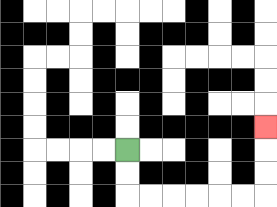{'start': '[5, 6]', 'end': '[11, 5]', 'path_directions': 'D,D,R,R,R,R,R,R,U,U,U', 'path_coordinates': '[[5, 6], [5, 7], [5, 8], [6, 8], [7, 8], [8, 8], [9, 8], [10, 8], [11, 8], [11, 7], [11, 6], [11, 5]]'}